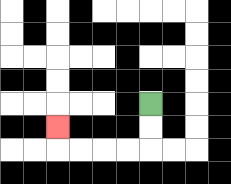{'start': '[6, 4]', 'end': '[2, 5]', 'path_directions': 'D,D,L,L,L,L,U', 'path_coordinates': '[[6, 4], [6, 5], [6, 6], [5, 6], [4, 6], [3, 6], [2, 6], [2, 5]]'}